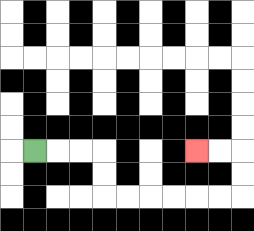{'start': '[1, 6]', 'end': '[8, 6]', 'path_directions': 'R,R,R,D,D,R,R,R,R,R,R,U,U,L,L', 'path_coordinates': '[[1, 6], [2, 6], [3, 6], [4, 6], [4, 7], [4, 8], [5, 8], [6, 8], [7, 8], [8, 8], [9, 8], [10, 8], [10, 7], [10, 6], [9, 6], [8, 6]]'}